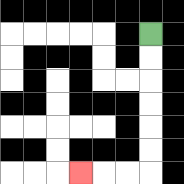{'start': '[6, 1]', 'end': '[3, 7]', 'path_directions': 'D,D,D,D,D,D,L,L,L', 'path_coordinates': '[[6, 1], [6, 2], [6, 3], [6, 4], [6, 5], [6, 6], [6, 7], [5, 7], [4, 7], [3, 7]]'}